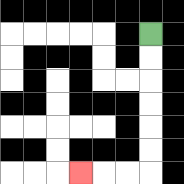{'start': '[6, 1]', 'end': '[3, 7]', 'path_directions': 'D,D,D,D,D,D,L,L,L', 'path_coordinates': '[[6, 1], [6, 2], [6, 3], [6, 4], [6, 5], [6, 6], [6, 7], [5, 7], [4, 7], [3, 7]]'}